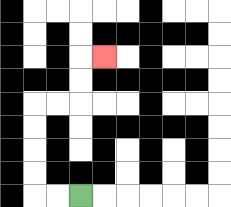{'start': '[3, 8]', 'end': '[4, 2]', 'path_directions': 'L,L,U,U,U,U,R,R,U,U,R', 'path_coordinates': '[[3, 8], [2, 8], [1, 8], [1, 7], [1, 6], [1, 5], [1, 4], [2, 4], [3, 4], [3, 3], [3, 2], [4, 2]]'}